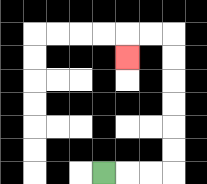{'start': '[4, 7]', 'end': '[5, 2]', 'path_directions': 'R,R,R,U,U,U,U,U,U,L,L,D', 'path_coordinates': '[[4, 7], [5, 7], [6, 7], [7, 7], [7, 6], [7, 5], [7, 4], [7, 3], [7, 2], [7, 1], [6, 1], [5, 1], [5, 2]]'}